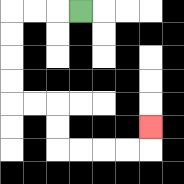{'start': '[3, 0]', 'end': '[6, 5]', 'path_directions': 'L,L,L,D,D,D,D,R,R,D,D,R,R,R,R,U', 'path_coordinates': '[[3, 0], [2, 0], [1, 0], [0, 0], [0, 1], [0, 2], [0, 3], [0, 4], [1, 4], [2, 4], [2, 5], [2, 6], [3, 6], [4, 6], [5, 6], [6, 6], [6, 5]]'}